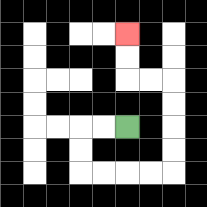{'start': '[5, 5]', 'end': '[5, 1]', 'path_directions': 'L,L,D,D,R,R,R,R,U,U,U,U,L,L,U,U', 'path_coordinates': '[[5, 5], [4, 5], [3, 5], [3, 6], [3, 7], [4, 7], [5, 7], [6, 7], [7, 7], [7, 6], [7, 5], [7, 4], [7, 3], [6, 3], [5, 3], [5, 2], [5, 1]]'}